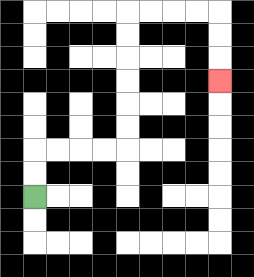{'start': '[1, 8]', 'end': '[9, 3]', 'path_directions': 'U,U,R,R,R,R,U,U,U,U,U,U,R,R,R,R,D,D,D', 'path_coordinates': '[[1, 8], [1, 7], [1, 6], [2, 6], [3, 6], [4, 6], [5, 6], [5, 5], [5, 4], [5, 3], [5, 2], [5, 1], [5, 0], [6, 0], [7, 0], [8, 0], [9, 0], [9, 1], [9, 2], [9, 3]]'}